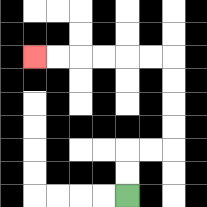{'start': '[5, 8]', 'end': '[1, 2]', 'path_directions': 'U,U,R,R,U,U,U,U,L,L,L,L,L,L', 'path_coordinates': '[[5, 8], [5, 7], [5, 6], [6, 6], [7, 6], [7, 5], [7, 4], [7, 3], [7, 2], [6, 2], [5, 2], [4, 2], [3, 2], [2, 2], [1, 2]]'}